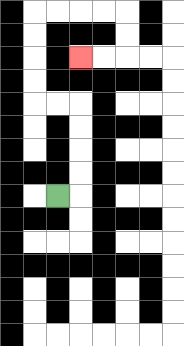{'start': '[2, 8]', 'end': '[3, 2]', 'path_directions': 'R,U,U,U,U,L,L,U,U,U,U,R,R,R,R,D,D,L,L', 'path_coordinates': '[[2, 8], [3, 8], [3, 7], [3, 6], [3, 5], [3, 4], [2, 4], [1, 4], [1, 3], [1, 2], [1, 1], [1, 0], [2, 0], [3, 0], [4, 0], [5, 0], [5, 1], [5, 2], [4, 2], [3, 2]]'}